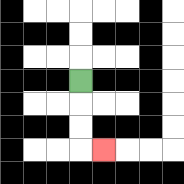{'start': '[3, 3]', 'end': '[4, 6]', 'path_directions': 'D,D,D,R', 'path_coordinates': '[[3, 3], [3, 4], [3, 5], [3, 6], [4, 6]]'}